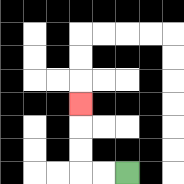{'start': '[5, 7]', 'end': '[3, 4]', 'path_directions': 'L,L,U,U,U', 'path_coordinates': '[[5, 7], [4, 7], [3, 7], [3, 6], [3, 5], [3, 4]]'}